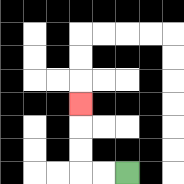{'start': '[5, 7]', 'end': '[3, 4]', 'path_directions': 'L,L,U,U,U', 'path_coordinates': '[[5, 7], [4, 7], [3, 7], [3, 6], [3, 5], [3, 4]]'}